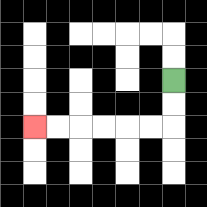{'start': '[7, 3]', 'end': '[1, 5]', 'path_directions': 'D,D,L,L,L,L,L,L', 'path_coordinates': '[[7, 3], [7, 4], [7, 5], [6, 5], [5, 5], [4, 5], [3, 5], [2, 5], [1, 5]]'}